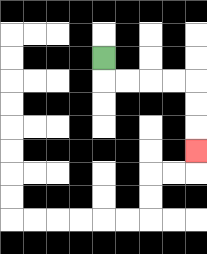{'start': '[4, 2]', 'end': '[8, 6]', 'path_directions': 'D,R,R,R,R,D,D,D', 'path_coordinates': '[[4, 2], [4, 3], [5, 3], [6, 3], [7, 3], [8, 3], [8, 4], [8, 5], [8, 6]]'}